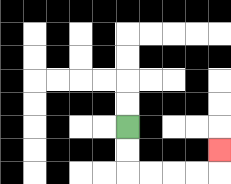{'start': '[5, 5]', 'end': '[9, 6]', 'path_directions': 'D,D,R,R,R,R,U', 'path_coordinates': '[[5, 5], [5, 6], [5, 7], [6, 7], [7, 7], [8, 7], [9, 7], [9, 6]]'}